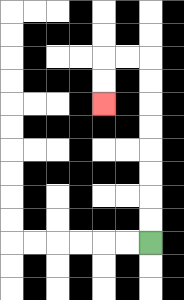{'start': '[6, 10]', 'end': '[4, 4]', 'path_directions': 'U,U,U,U,U,U,U,U,L,L,D,D', 'path_coordinates': '[[6, 10], [6, 9], [6, 8], [6, 7], [6, 6], [6, 5], [6, 4], [6, 3], [6, 2], [5, 2], [4, 2], [4, 3], [4, 4]]'}